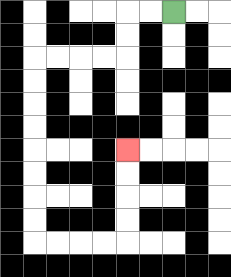{'start': '[7, 0]', 'end': '[5, 6]', 'path_directions': 'L,L,D,D,L,L,L,L,D,D,D,D,D,D,D,D,R,R,R,R,U,U,U,U', 'path_coordinates': '[[7, 0], [6, 0], [5, 0], [5, 1], [5, 2], [4, 2], [3, 2], [2, 2], [1, 2], [1, 3], [1, 4], [1, 5], [1, 6], [1, 7], [1, 8], [1, 9], [1, 10], [2, 10], [3, 10], [4, 10], [5, 10], [5, 9], [5, 8], [5, 7], [5, 6]]'}